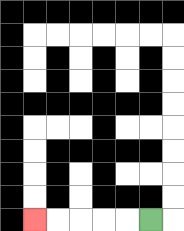{'start': '[6, 9]', 'end': '[1, 9]', 'path_directions': 'L,L,L,L,L', 'path_coordinates': '[[6, 9], [5, 9], [4, 9], [3, 9], [2, 9], [1, 9]]'}